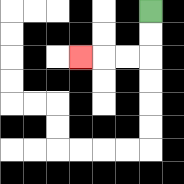{'start': '[6, 0]', 'end': '[3, 2]', 'path_directions': 'D,D,L,L,L', 'path_coordinates': '[[6, 0], [6, 1], [6, 2], [5, 2], [4, 2], [3, 2]]'}